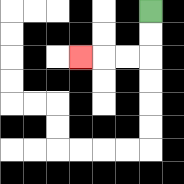{'start': '[6, 0]', 'end': '[3, 2]', 'path_directions': 'D,D,L,L,L', 'path_coordinates': '[[6, 0], [6, 1], [6, 2], [5, 2], [4, 2], [3, 2]]'}